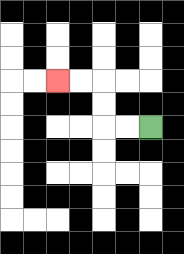{'start': '[6, 5]', 'end': '[2, 3]', 'path_directions': 'L,L,U,U,L,L', 'path_coordinates': '[[6, 5], [5, 5], [4, 5], [4, 4], [4, 3], [3, 3], [2, 3]]'}